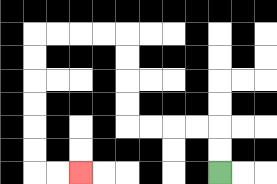{'start': '[9, 7]', 'end': '[3, 7]', 'path_directions': 'U,U,L,L,L,L,U,U,U,U,L,L,L,L,D,D,D,D,D,D,R,R', 'path_coordinates': '[[9, 7], [9, 6], [9, 5], [8, 5], [7, 5], [6, 5], [5, 5], [5, 4], [5, 3], [5, 2], [5, 1], [4, 1], [3, 1], [2, 1], [1, 1], [1, 2], [1, 3], [1, 4], [1, 5], [1, 6], [1, 7], [2, 7], [3, 7]]'}